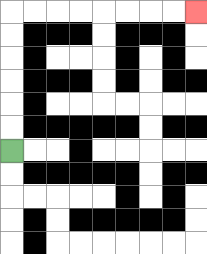{'start': '[0, 6]', 'end': '[8, 0]', 'path_directions': 'U,U,U,U,U,U,R,R,R,R,R,R,R,R', 'path_coordinates': '[[0, 6], [0, 5], [0, 4], [0, 3], [0, 2], [0, 1], [0, 0], [1, 0], [2, 0], [3, 0], [4, 0], [5, 0], [6, 0], [7, 0], [8, 0]]'}